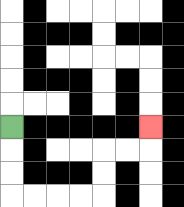{'start': '[0, 5]', 'end': '[6, 5]', 'path_directions': 'D,D,D,R,R,R,R,U,U,R,R,U', 'path_coordinates': '[[0, 5], [0, 6], [0, 7], [0, 8], [1, 8], [2, 8], [3, 8], [4, 8], [4, 7], [4, 6], [5, 6], [6, 6], [6, 5]]'}